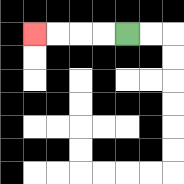{'start': '[5, 1]', 'end': '[1, 1]', 'path_directions': 'L,L,L,L', 'path_coordinates': '[[5, 1], [4, 1], [3, 1], [2, 1], [1, 1]]'}